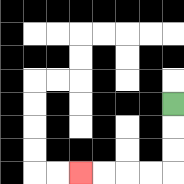{'start': '[7, 4]', 'end': '[3, 7]', 'path_directions': 'D,D,D,L,L,L,L', 'path_coordinates': '[[7, 4], [7, 5], [7, 6], [7, 7], [6, 7], [5, 7], [4, 7], [3, 7]]'}